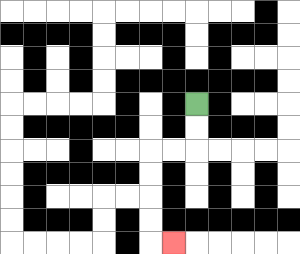{'start': '[8, 4]', 'end': '[7, 10]', 'path_directions': 'D,D,L,L,D,D,D,D,R', 'path_coordinates': '[[8, 4], [8, 5], [8, 6], [7, 6], [6, 6], [6, 7], [6, 8], [6, 9], [6, 10], [7, 10]]'}